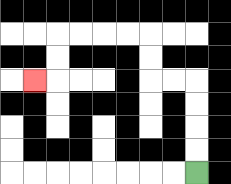{'start': '[8, 7]', 'end': '[1, 3]', 'path_directions': 'U,U,U,U,L,L,U,U,L,L,L,L,D,D,L', 'path_coordinates': '[[8, 7], [8, 6], [8, 5], [8, 4], [8, 3], [7, 3], [6, 3], [6, 2], [6, 1], [5, 1], [4, 1], [3, 1], [2, 1], [2, 2], [2, 3], [1, 3]]'}